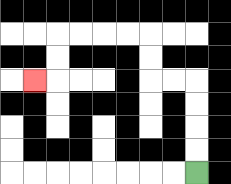{'start': '[8, 7]', 'end': '[1, 3]', 'path_directions': 'U,U,U,U,L,L,U,U,L,L,L,L,D,D,L', 'path_coordinates': '[[8, 7], [8, 6], [8, 5], [8, 4], [8, 3], [7, 3], [6, 3], [6, 2], [6, 1], [5, 1], [4, 1], [3, 1], [2, 1], [2, 2], [2, 3], [1, 3]]'}